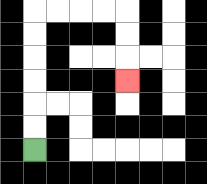{'start': '[1, 6]', 'end': '[5, 3]', 'path_directions': 'U,U,U,U,U,U,R,R,R,R,D,D,D', 'path_coordinates': '[[1, 6], [1, 5], [1, 4], [1, 3], [1, 2], [1, 1], [1, 0], [2, 0], [3, 0], [4, 0], [5, 0], [5, 1], [5, 2], [5, 3]]'}